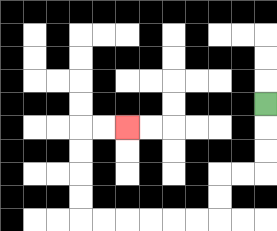{'start': '[11, 4]', 'end': '[5, 5]', 'path_directions': 'D,D,D,L,L,D,D,L,L,L,L,L,L,U,U,U,U,R,R', 'path_coordinates': '[[11, 4], [11, 5], [11, 6], [11, 7], [10, 7], [9, 7], [9, 8], [9, 9], [8, 9], [7, 9], [6, 9], [5, 9], [4, 9], [3, 9], [3, 8], [3, 7], [3, 6], [3, 5], [4, 5], [5, 5]]'}